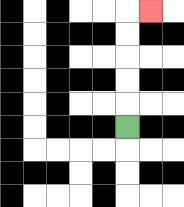{'start': '[5, 5]', 'end': '[6, 0]', 'path_directions': 'U,U,U,U,U,R', 'path_coordinates': '[[5, 5], [5, 4], [5, 3], [5, 2], [5, 1], [5, 0], [6, 0]]'}